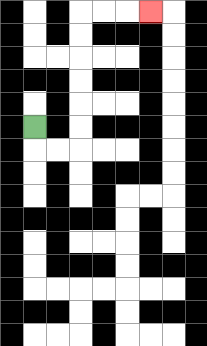{'start': '[1, 5]', 'end': '[6, 0]', 'path_directions': 'D,R,R,U,U,U,U,U,U,R,R,R', 'path_coordinates': '[[1, 5], [1, 6], [2, 6], [3, 6], [3, 5], [3, 4], [3, 3], [3, 2], [3, 1], [3, 0], [4, 0], [5, 0], [6, 0]]'}